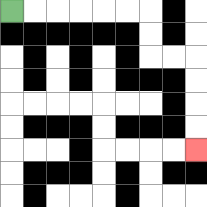{'start': '[0, 0]', 'end': '[8, 6]', 'path_directions': 'R,R,R,R,R,R,D,D,R,R,D,D,D,D', 'path_coordinates': '[[0, 0], [1, 0], [2, 0], [3, 0], [4, 0], [5, 0], [6, 0], [6, 1], [6, 2], [7, 2], [8, 2], [8, 3], [8, 4], [8, 5], [8, 6]]'}